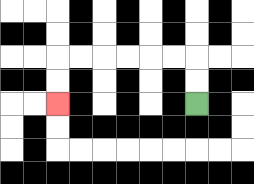{'start': '[8, 4]', 'end': '[2, 4]', 'path_directions': 'U,U,L,L,L,L,L,L,D,D', 'path_coordinates': '[[8, 4], [8, 3], [8, 2], [7, 2], [6, 2], [5, 2], [4, 2], [3, 2], [2, 2], [2, 3], [2, 4]]'}